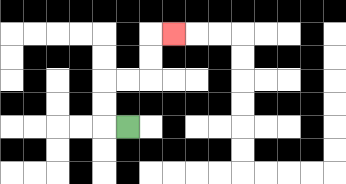{'start': '[5, 5]', 'end': '[7, 1]', 'path_directions': 'L,U,U,R,R,U,U,R', 'path_coordinates': '[[5, 5], [4, 5], [4, 4], [4, 3], [5, 3], [6, 3], [6, 2], [6, 1], [7, 1]]'}